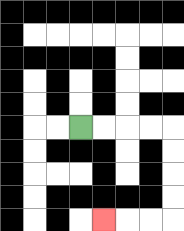{'start': '[3, 5]', 'end': '[4, 9]', 'path_directions': 'R,R,R,R,D,D,D,D,L,L,L', 'path_coordinates': '[[3, 5], [4, 5], [5, 5], [6, 5], [7, 5], [7, 6], [7, 7], [7, 8], [7, 9], [6, 9], [5, 9], [4, 9]]'}